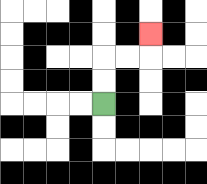{'start': '[4, 4]', 'end': '[6, 1]', 'path_directions': 'U,U,R,R,U', 'path_coordinates': '[[4, 4], [4, 3], [4, 2], [5, 2], [6, 2], [6, 1]]'}